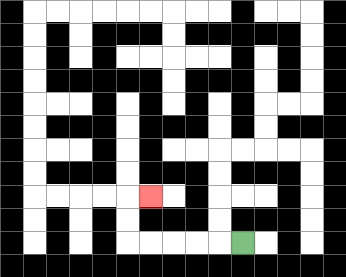{'start': '[10, 10]', 'end': '[6, 8]', 'path_directions': 'L,L,L,L,L,U,U,R', 'path_coordinates': '[[10, 10], [9, 10], [8, 10], [7, 10], [6, 10], [5, 10], [5, 9], [5, 8], [6, 8]]'}